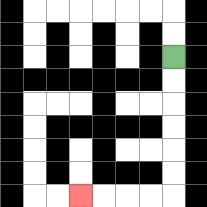{'start': '[7, 2]', 'end': '[3, 8]', 'path_directions': 'D,D,D,D,D,D,L,L,L,L', 'path_coordinates': '[[7, 2], [7, 3], [7, 4], [7, 5], [7, 6], [7, 7], [7, 8], [6, 8], [5, 8], [4, 8], [3, 8]]'}